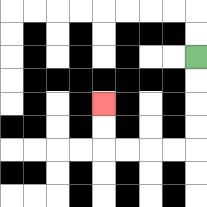{'start': '[8, 2]', 'end': '[4, 4]', 'path_directions': 'D,D,D,D,L,L,L,L,U,U', 'path_coordinates': '[[8, 2], [8, 3], [8, 4], [8, 5], [8, 6], [7, 6], [6, 6], [5, 6], [4, 6], [4, 5], [4, 4]]'}